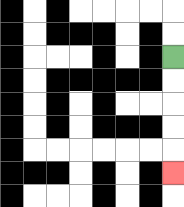{'start': '[7, 2]', 'end': '[7, 7]', 'path_directions': 'D,D,D,D,D', 'path_coordinates': '[[7, 2], [7, 3], [7, 4], [7, 5], [7, 6], [7, 7]]'}